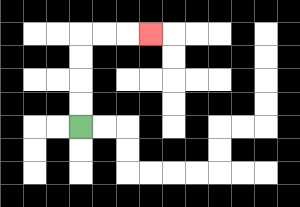{'start': '[3, 5]', 'end': '[6, 1]', 'path_directions': 'U,U,U,U,R,R,R', 'path_coordinates': '[[3, 5], [3, 4], [3, 3], [3, 2], [3, 1], [4, 1], [5, 1], [6, 1]]'}